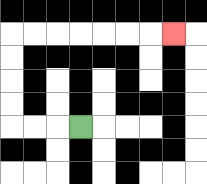{'start': '[3, 5]', 'end': '[7, 1]', 'path_directions': 'L,L,L,U,U,U,U,R,R,R,R,R,R,R', 'path_coordinates': '[[3, 5], [2, 5], [1, 5], [0, 5], [0, 4], [0, 3], [0, 2], [0, 1], [1, 1], [2, 1], [3, 1], [4, 1], [5, 1], [6, 1], [7, 1]]'}